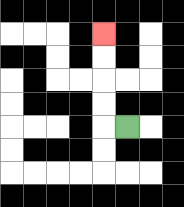{'start': '[5, 5]', 'end': '[4, 1]', 'path_directions': 'L,U,U,U,U', 'path_coordinates': '[[5, 5], [4, 5], [4, 4], [4, 3], [4, 2], [4, 1]]'}